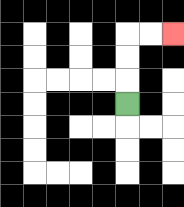{'start': '[5, 4]', 'end': '[7, 1]', 'path_directions': 'U,U,U,R,R', 'path_coordinates': '[[5, 4], [5, 3], [5, 2], [5, 1], [6, 1], [7, 1]]'}